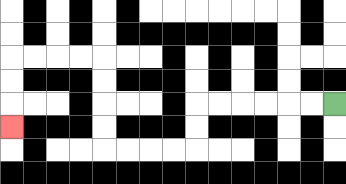{'start': '[14, 4]', 'end': '[0, 5]', 'path_directions': 'L,L,L,L,L,L,D,D,L,L,L,L,U,U,U,U,L,L,L,L,D,D,D', 'path_coordinates': '[[14, 4], [13, 4], [12, 4], [11, 4], [10, 4], [9, 4], [8, 4], [8, 5], [8, 6], [7, 6], [6, 6], [5, 6], [4, 6], [4, 5], [4, 4], [4, 3], [4, 2], [3, 2], [2, 2], [1, 2], [0, 2], [0, 3], [0, 4], [0, 5]]'}